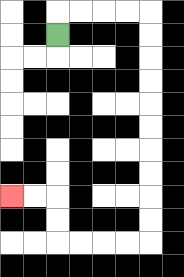{'start': '[2, 1]', 'end': '[0, 8]', 'path_directions': 'U,R,R,R,R,D,D,D,D,D,D,D,D,D,D,L,L,L,L,U,U,L,L', 'path_coordinates': '[[2, 1], [2, 0], [3, 0], [4, 0], [5, 0], [6, 0], [6, 1], [6, 2], [6, 3], [6, 4], [6, 5], [6, 6], [6, 7], [6, 8], [6, 9], [6, 10], [5, 10], [4, 10], [3, 10], [2, 10], [2, 9], [2, 8], [1, 8], [0, 8]]'}